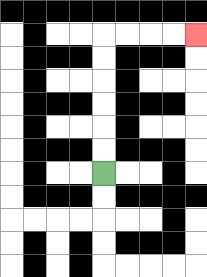{'start': '[4, 7]', 'end': '[8, 1]', 'path_directions': 'U,U,U,U,U,U,R,R,R,R', 'path_coordinates': '[[4, 7], [4, 6], [4, 5], [4, 4], [4, 3], [4, 2], [4, 1], [5, 1], [6, 1], [7, 1], [8, 1]]'}